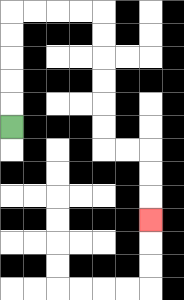{'start': '[0, 5]', 'end': '[6, 9]', 'path_directions': 'U,U,U,U,U,R,R,R,R,D,D,D,D,D,D,R,R,D,D,D', 'path_coordinates': '[[0, 5], [0, 4], [0, 3], [0, 2], [0, 1], [0, 0], [1, 0], [2, 0], [3, 0], [4, 0], [4, 1], [4, 2], [4, 3], [4, 4], [4, 5], [4, 6], [5, 6], [6, 6], [6, 7], [6, 8], [6, 9]]'}